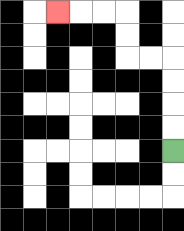{'start': '[7, 6]', 'end': '[2, 0]', 'path_directions': 'U,U,U,U,L,L,U,U,L,L,L', 'path_coordinates': '[[7, 6], [7, 5], [7, 4], [7, 3], [7, 2], [6, 2], [5, 2], [5, 1], [5, 0], [4, 0], [3, 0], [2, 0]]'}